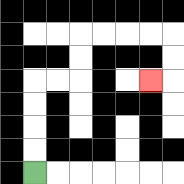{'start': '[1, 7]', 'end': '[6, 3]', 'path_directions': 'U,U,U,U,R,R,U,U,R,R,R,R,D,D,L', 'path_coordinates': '[[1, 7], [1, 6], [1, 5], [1, 4], [1, 3], [2, 3], [3, 3], [3, 2], [3, 1], [4, 1], [5, 1], [6, 1], [7, 1], [7, 2], [7, 3], [6, 3]]'}